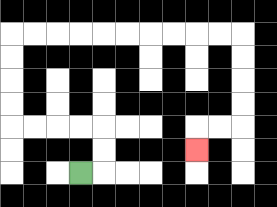{'start': '[3, 7]', 'end': '[8, 6]', 'path_directions': 'R,U,U,L,L,L,L,U,U,U,U,R,R,R,R,R,R,R,R,R,R,D,D,D,D,L,L,D', 'path_coordinates': '[[3, 7], [4, 7], [4, 6], [4, 5], [3, 5], [2, 5], [1, 5], [0, 5], [0, 4], [0, 3], [0, 2], [0, 1], [1, 1], [2, 1], [3, 1], [4, 1], [5, 1], [6, 1], [7, 1], [8, 1], [9, 1], [10, 1], [10, 2], [10, 3], [10, 4], [10, 5], [9, 5], [8, 5], [8, 6]]'}